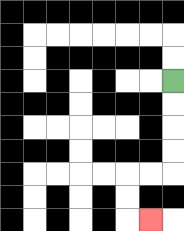{'start': '[7, 3]', 'end': '[6, 9]', 'path_directions': 'D,D,D,D,L,L,D,D,R', 'path_coordinates': '[[7, 3], [7, 4], [7, 5], [7, 6], [7, 7], [6, 7], [5, 7], [5, 8], [5, 9], [6, 9]]'}